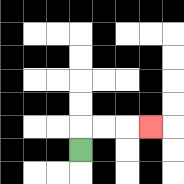{'start': '[3, 6]', 'end': '[6, 5]', 'path_directions': 'U,R,R,R', 'path_coordinates': '[[3, 6], [3, 5], [4, 5], [5, 5], [6, 5]]'}